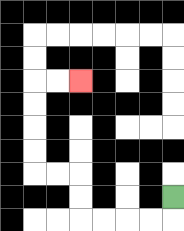{'start': '[7, 8]', 'end': '[3, 3]', 'path_directions': 'D,L,L,L,L,U,U,L,L,U,U,U,U,R,R', 'path_coordinates': '[[7, 8], [7, 9], [6, 9], [5, 9], [4, 9], [3, 9], [3, 8], [3, 7], [2, 7], [1, 7], [1, 6], [1, 5], [1, 4], [1, 3], [2, 3], [3, 3]]'}